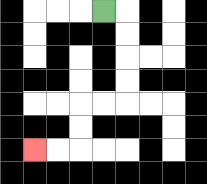{'start': '[4, 0]', 'end': '[1, 6]', 'path_directions': 'R,D,D,D,D,L,L,D,D,L,L', 'path_coordinates': '[[4, 0], [5, 0], [5, 1], [5, 2], [5, 3], [5, 4], [4, 4], [3, 4], [3, 5], [3, 6], [2, 6], [1, 6]]'}